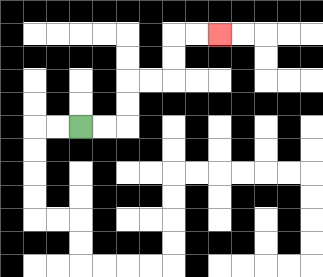{'start': '[3, 5]', 'end': '[9, 1]', 'path_directions': 'R,R,U,U,R,R,U,U,R,R', 'path_coordinates': '[[3, 5], [4, 5], [5, 5], [5, 4], [5, 3], [6, 3], [7, 3], [7, 2], [7, 1], [8, 1], [9, 1]]'}